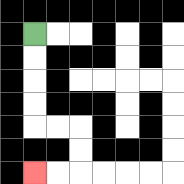{'start': '[1, 1]', 'end': '[1, 7]', 'path_directions': 'D,D,D,D,R,R,D,D,L,L', 'path_coordinates': '[[1, 1], [1, 2], [1, 3], [1, 4], [1, 5], [2, 5], [3, 5], [3, 6], [3, 7], [2, 7], [1, 7]]'}